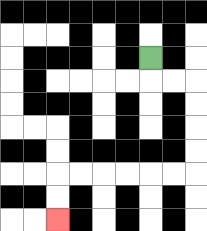{'start': '[6, 2]', 'end': '[2, 9]', 'path_directions': 'D,R,R,D,D,D,D,L,L,L,L,L,L,D,D', 'path_coordinates': '[[6, 2], [6, 3], [7, 3], [8, 3], [8, 4], [8, 5], [8, 6], [8, 7], [7, 7], [6, 7], [5, 7], [4, 7], [3, 7], [2, 7], [2, 8], [2, 9]]'}